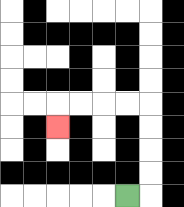{'start': '[5, 8]', 'end': '[2, 5]', 'path_directions': 'R,U,U,U,U,L,L,L,L,D', 'path_coordinates': '[[5, 8], [6, 8], [6, 7], [6, 6], [6, 5], [6, 4], [5, 4], [4, 4], [3, 4], [2, 4], [2, 5]]'}